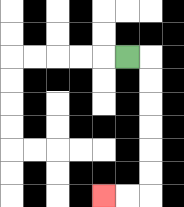{'start': '[5, 2]', 'end': '[4, 8]', 'path_directions': 'R,D,D,D,D,D,D,L,L', 'path_coordinates': '[[5, 2], [6, 2], [6, 3], [6, 4], [6, 5], [6, 6], [6, 7], [6, 8], [5, 8], [4, 8]]'}